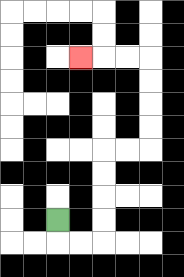{'start': '[2, 9]', 'end': '[3, 2]', 'path_directions': 'D,R,R,U,U,U,U,R,R,U,U,U,U,L,L,L', 'path_coordinates': '[[2, 9], [2, 10], [3, 10], [4, 10], [4, 9], [4, 8], [4, 7], [4, 6], [5, 6], [6, 6], [6, 5], [6, 4], [6, 3], [6, 2], [5, 2], [4, 2], [3, 2]]'}